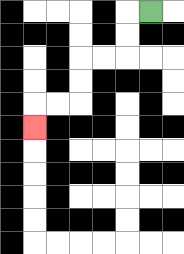{'start': '[6, 0]', 'end': '[1, 5]', 'path_directions': 'L,D,D,L,L,D,D,L,L,D', 'path_coordinates': '[[6, 0], [5, 0], [5, 1], [5, 2], [4, 2], [3, 2], [3, 3], [3, 4], [2, 4], [1, 4], [1, 5]]'}